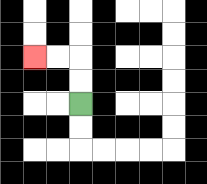{'start': '[3, 4]', 'end': '[1, 2]', 'path_directions': 'U,U,L,L', 'path_coordinates': '[[3, 4], [3, 3], [3, 2], [2, 2], [1, 2]]'}